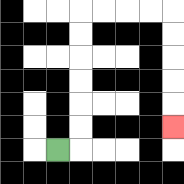{'start': '[2, 6]', 'end': '[7, 5]', 'path_directions': 'R,U,U,U,U,U,U,R,R,R,R,D,D,D,D,D', 'path_coordinates': '[[2, 6], [3, 6], [3, 5], [3, 4], [3, 3], [3, 2], [3, 1], [3, 0], [4, 0], [5, 0], [6, 0], [7, 0], [7, 1], [7, 2], [7, 3], [7, 4], [7, 5]]'}